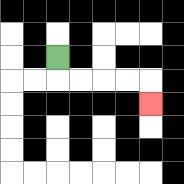{'start': '[2, 2]', 'end': '[6, 4]', 'path_directions': 'D,R,R,R,R,D', 'path_coordinates': '[[2, 2], [2, 3], [3, 3], [4, 3], [5, 3], [6, 3], [6, 4]]'}